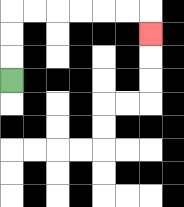{'start': '[0, 3]', 'end': '[6, 1]', 'path_directions': 'U,U,U,R,R,R,R,R,R,D', 'path_coordinates': '[[0, 3], [0, 2], [0, 1], [0, 0], [1, 0], [2, 0], [3, 0], [4, 0], [5, 0], [6, 0], [6, 1]]'}